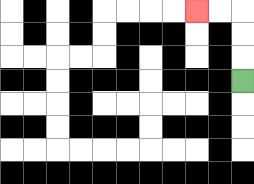{'start': '[10, 3]', 'end': '[8, 0]', 'path_directions': 'U,U,U,L,L', 'path_coordinates': '[[10, 3], [10, 2], [10, 1], [10, 0], [9, 0], [8, 0]]'}